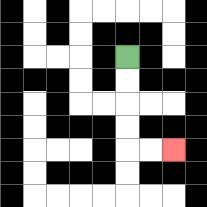{'start': '[5, 2]', 'end': '[7, 6]', 'path_directions': 'D,D,D,D,R,R', 'path_coordinates': '[[5, 2], [5, 3], [5, 4], [5, 5], [5, 6], [6, 6], [7, 6]]'}